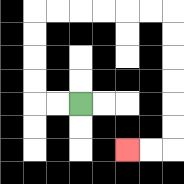{'start': '[3, 4]', 'end': '[5, 6]', 'path_directions': 'L,L,U,U,U,U,R,R,R,R,R,R,D,D,D,D,D,D,L,L', 'path_coordinates': '[[3, 4], [2, 4], [1, 4], [1, 3], [1, 2], [1, 1], [1, 0], [2, 0], [3, 0], [4, 0], [5, 0], [6, 0], [7, 0], [7, 1], [7, 2], [7, 3], [7, 4], [7, 5], [7, 6], [6, 6], [5, 6]]'}